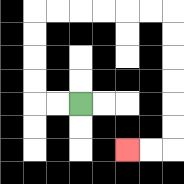{'start': '[3, 4]', 'end': '[5, 6]', 'path_directions': 'L,L,U,U,U,U,R,R,R,R,R,R,D,D,D,D,D,D,L,L', 'path_coordinates': '[[3, 4], [2, 4], [1, 4], [1, 3], [1, 2], [1, 1], [1, 0], [2, 0], [3, 0], [4, 0], [5, 0], [6, 0], [7, 0], [7, 1], [7, 2], [7, 3], [7, 4], [7, 5], [7, 6], [6, 6], [5, 6]]'}